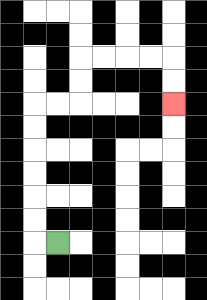{'start': '[2, 10]', 'end': '[7, 4]', 'path_directions': 'L,U,U,U,U,U,U,R,R,U,U,R,R,R,R,D,D', 'path_coordinates': '[[2, 10], [1, 10], [1, 9], [1, 8], [1, 7], [1, 6], [1, 5], [1, 4], [2, 4], [3, 4], [3, 3], [3, 2], [4, 2], [5, 2], [6, 2], [7, 2], [7, 3], [7, 4]]'}